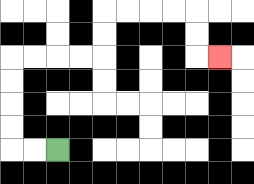{'start': '[2, 6]', 'end': '[9, 2]', 'path_directions': 'L,L,U,U,U,U,R,R,R,R,U,U,R,R,R,R,D,D,R', 'path_coordinates': '[[2, 6], [1, 6], [0, 6], [0, 5], [0, 4], [0, 3], [0, 2], [1, 2], [2, 2], [3, 2], [4, 2], [4, 1], [4, 0], [5, 0], [6, 0], [7, 0], [8, 0], [8, 1], [8, 2], [9, 2]]'}